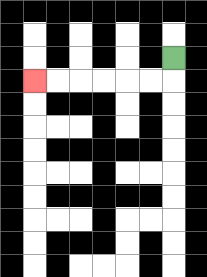{'start': '[7, 2]', 'end': '[1, 3]', 'path_directions': 'D,L,L,L,L,L,L', 'path_coordinates': '[[7, 2], [7, 3], [6, 3], [5, 3], [4, 3], [3, 3], [2, 3], [1, 3]]'}